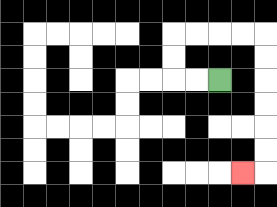{'start': '[9, 3]', 'end': '[10, 7]', 'path_directions': 'L,L,U,U,R,R,R,R,D,D,D,D,D,D,L', 'path_coordinates': '[[9, 3], [8, 3], [7, 3], [7, 2], [7, 1], [8, 1], [9, 1], [10, 1], [11, 1], [11, 2], [11, 3], [11, 4], [11, 5], [11, 6], [11, 7], [10, 7]]'}